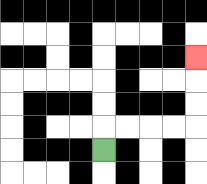{'start': '[4, 6]', 'end': '[8, 2]', 'path_directions': 'U,R,R,R,R,U,U,U', 'path_coordinates': '[[4, 6], [4, 5], [5, 5], [6, 5], [7, 5], [8, 5], [8, 4], [8, 3], [8, 2]]'}